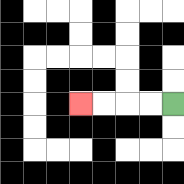{'start': '[7, 4]', 'end': '[3, 4]', 'path_directions': 'L,L,L,L', 'path_coordinates': '[[7, 4], [6, 4], [5, 4], [4, 4], [3, 4]]'}